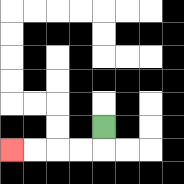{'start': '[4, 5]', 'end': '[0, 6]', 'path_directions': 'D,L,L,L,L', 'path_coordinates': '[[4, 5], [4, 6], [3, 6], [2, 6], [1, 6], [0, 6]]'}